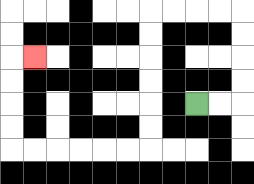{'start': '[8, 4]', 'end': '[1, 2]', 'path_directions': 'R,R,U,U,U,U,L,L,L,L,D,D,D,D,D,D,L,L,L,L,L,L,U,U,U,U,R', 'path_coordinates': '[[8, 4], [9, 4], [10, 4], [10, 3], [10, 2], [10, 1], [10, 0], [9, 0], [8, 0], [7, 0], [6, 0], [6, 1], [6, 2], [6, 3], [6, 4], [6, 5], [6, 6], [5, 6], [4, 6], [3, 6], [2, 6], [1, 6], [0, 6], [0, 5], [0, 4], [0, 3], [0, 2], [1, 2]]'}